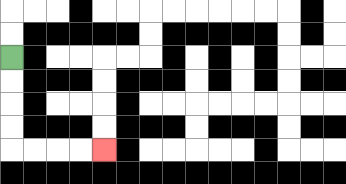{'start': '[0, 2]', 'end': '[4, 6]', 'path_directions': 'D,D,D,D,R,R,R,R', 'path_coordinates': '[[0, 2], [0, 3], [0, 4], [0, 5], [0, 6], [1, 6], [2, 6], [3, 6], [4, 6]]'}